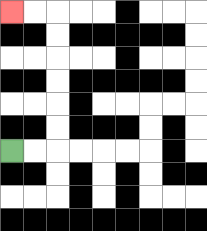{'start': '[0, 6]', 'end': '[0, 0]', 'path_directions': 'R,R,U,U,U,U,U,U,L,L', 'path_coordinates': '[[0, 6], [1, 6], [2, 6], [2, 5], [2, 4], [2, 3], [2, 2], [2, 1], [2, 0], [1, 0], [0, 0]]'}